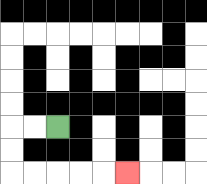{'start': '[2, 5]', 'end': '[5, 7]', 'path_directions': 'L,L,D,D,R,R,R,R,R', 'path_coordinates': '[[2, 5], [1, 5], [0, 5], [0, 6], [0, 7], [1, 7], [2, 7], [3, 7], [4, 7], [5, 7]]'}